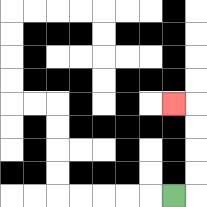{'start': '[7, 8]', 'end': '[7, 4]', 'path_directions': 'R,U,U,U,U,L', 'path_coordinates': '[[7, 8], [8, 8], [8, 7], [8, 6], [8, 5], [8, 4], [7, 4]]'}